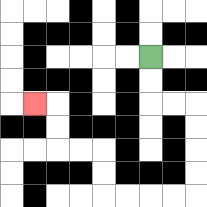{'start': '[6, 2]', 'end': '[1, 4]', 'path_directions': 'D,D,R,R,D,D,D,D,L,L,L,L,U,U,L,L,U,U,L', 'path_coordinates': '[[6, 2], [6, 3], [6, 4], [7, 4], [8, 4], [8, 5], [8, 6], [8, 7], [8, 8], [7, 8], [6, 8], [5, 8], [4, 8], [4, 7], [4, 6], [3, 6], [2, 6], [2, 5], [2, 4], [1, 4]]'}